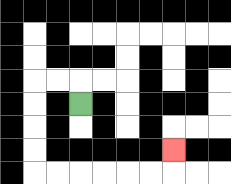{'start': '[3, 4]', 'end': '[7, 6]', 'path_directions': 'U,L,L,D,D,D,D,R,R,R,R,R,R,U', 'path_coordinates': '[[3, 4], [3, 3], [2, 3], [1, 3], [1, 4], [1, 5], [1, 6], [1, 7], [2, 7], [3, 7], [4, 7], [5, 7], [6, 7], [7, 7], [7, 6]]'}